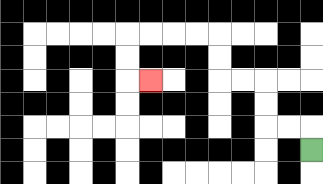{'start': '[13, 6]', 'end': '[6, 3]', 'path_directions': 'U,L,L,U,U,L,L,U,U,L,L,L,L,D,D,R', 'path_coordinates': '[[13, 6], [13, 5], [12, 5], [11, 5], [11, 4], [11, 3], [10, 3], [9, 3], [9, 2], [9, 1], [8, 1], [7, 1], [6, 1], [5, 1], [5, 2], [5, 3], [6, 3]]'}